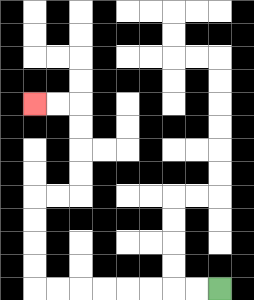{'start': '[9, 12]', 'end': '[1, 4]', 'path_directions': 'L,L,L,L,L,L,L,L,U,U,U,U,R,R,U,U,U,U,L,L', 'path_coordinates': '[[9, 12], [8, 12], [7, 12], [6, 12], [5, 12], [4, 12], [3, 12], [2, 12], [1, 12], [1, 11], [1, 10], [1, 9], [1, 8], [2, 8], [3, 8], [3, 7], [3, 6], [3, 5], [3, 4], [2, 4], [1, 4]]'}